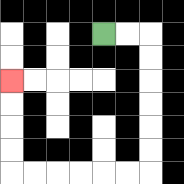{'start': '[4, 1]', 'end': '[0, 3]', 'path_directions': 'R,R,D,D,D,D,D,D,L,L,L,L,L,L,U,U,U,U', 'path_coordinates': '[[4, 1], [5, 1], [6, 1], [6, 2], [6, 3], [6, 4], [6, 5], [6, 6], [6, 7], [5, 7], [4, 7], [3, 7], [2, 7], [1, 7], [0, 7], [0, 6], [0, 5], [0, 4], [0, 3]]'}